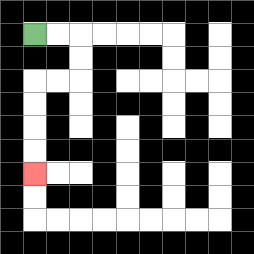{'start': '[1, 1]', 'end': '[1, 7]', 'path_directions': 'R,R,D,D,L,L,D,D,D,D', 'path_coordinates': '[[1, 1], [2, 1], [3, 1], [3, 2], [3, 3], [2, 3], [1, 3], [1, 4], [1, 5], [1, 6], [1, 7]]'}